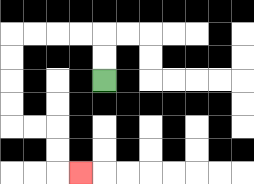{'start': '[4, 3]', 'end': '[3, 7]', 'path_directions': 'U,U,L,L,L,L,D,D,D,D,R,R,D,D,R', 'path_coordinates': '[[4, 3], [4, 2], [4, 1], [3, 1], [2, 1], [1, 1], [0, 1], [0, 2], [0, 3], [0, 4], [0, 5], [1, 5], [2, 5], [2, 6], [2, 7], [3, 7]]'}